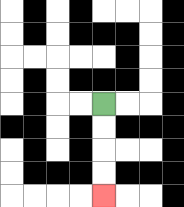{'start': '[4, 4]', 'end': '[4, 8]', 'path_directions': 'D,D,D,D', 'path_coordinates': '[[4, 4], [4, 5], [4, 6], [4, 7], [4, 8]]'}